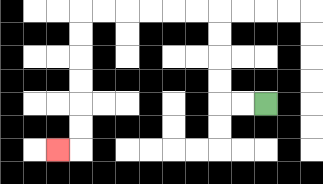{'start': '[11, 4]', 'end': '[2, 6]', 'path_directions': 'L,L,U,U,U,U,L,L,L,L,L,L,D,D,D,D,D,D,L', 'path_coordinates': '[[11, 4], [10, 4], [9, 4], [9, 3], [9, 2], [9, 1], [9, 0], [8, 0], [7, 0], [6, 0], [5, 0], [4, 0], [3, 0], [3, 1], [3, 2], [3, 3], [3, 4], [3, 5], [3, 6], [2, 6]]'}